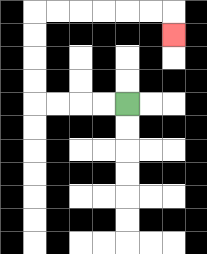{'start': '[5, 4]', 'end': '[7, 1]', 'path_directions': 'L,L,L,L,U,U,U,U,R,R,R,R,R,R,D', 'path_coordinates': '[[5, 4], [4, 4], [3, 4], [2, 4], [1, 4], [1, 3], [1, 2], [1, 1], [1, 0], [2, 0], [3, 0], [4, 0], [5, 0], [6, 0], [7, 0], [7, 1]]'}